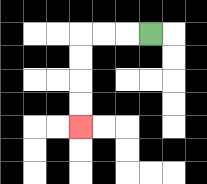{'start': '[6, 1]', 'end': '[3, 5]', 'path_directions': 'L,L,L,D,D,D,D', 'path_coordinates': '[[6, 1], [5, 1], [4, 1], [3, 1], [3, 2], [3, 3], [3, 4], [3, 5]]'}